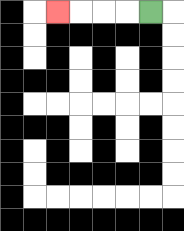{'start': '[6, 0]', 'end': '[2, 0]', 'path_directions': 'L,L,L,L', 'path_coordinates': '[[6, 0], [5, 0], [4, 0], [3, 0], [2, 0]]'}